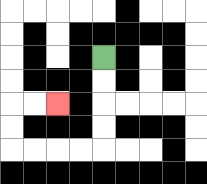{'start': '[4, 2]', 'end': '[2, 4]', 'path_directions': 'D,D,D,D,L,L,L,L,U,U,R,R', 'path_coordinates': '[[4, 2], [4, 3], [4, 4], [4, 5], [4, 6], [3, 6], [2, 6], [1, 6], [0, 6], [0, 5], [0, 4], [1, 4], [2, 4]]'}